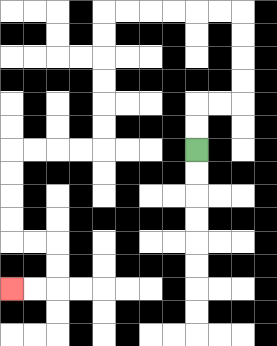{'start': '[8, 6]', 'end': '[0, 12]', 'path_directions': 'U,U,R,R,U,U,U,U,L,L,L,L,L,L,D,D,D,D,D,D,L,L,L,L,D,D,D,D,R,R,D,D,L,L', 'path_coordinates': '[[8, 6], [8, 5], [8, 4], [9, 4], [10, 4], [10, 3], [10, 2], [10, 1], [10, 0], [9, 0], [8, 0], [7, 0], [6, 0], [5, 0], [4, 0], [4, 1], [4, 2], [4, 3], [4, 4], [4, 5], [4, 6], [3, 6], [2, 6], [1, 6], [0, 6], [0, 7], [0, 8], [0, 9], [0, 10], [1, 10], [2, 10], [2, 11], [2, 12], [1, 12], [0, 12]]'}